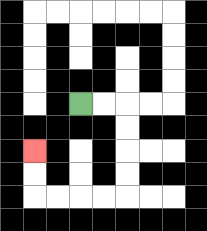{'start': '[3, 4]', 'end': '[1, 6]', 'path_directions': 'R,R,D,D,D,D,L,L,L,L,U,U', 'path_coordinates': '[[3, 4], [4, 4], [5, 4], [5, 5], [5, 6], [5, 7], [5, 8], [4, 8], [3, 8], [2, 8], [1, 8], [1, 7], [1, 6]]'}